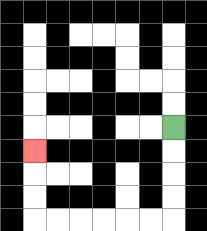{'start': '[7, 5]', 'end': '[1, 6]', 'path_directions': 'D,D,D,D,L,L,L,L,L,L,U,U,U', 'path_coordinates': '[[7, 5], [7, 6], [7, 7], [7, 8], [7, 9], [6, 9], [5, 9], [4, 9], [3, 9], [2, 9], [1, 9], [1, 8], [1, 7], [1, 6]]'}